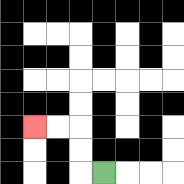{'start': '[4, 7]', 'end': '[1, 5]', 'path_directions': 'L,U,U,L,L', 'path_coordinates': '[[4, 7], [3, 7], [3, 6], [3, 5], [2, 5], [1, 5]]'}